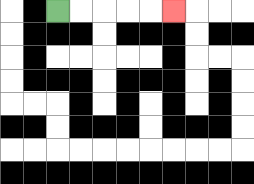{'start': '[2, 0]', 'end': '[7, 0]', 'path_directions': 'R,R,R,R,R', 'path_coordinates': '[[2, 0], [3, 0], [4, 0], [5, 0], [6, 0], [7, 0]]'}